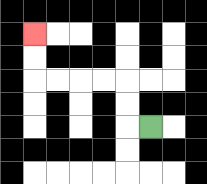{'start': '[6, 5]', 'end': '[1, 1]', 'path_directions': 'L,U,U,L,L,L,L,U,U', 'path_coordinates': '[[6, 5], [5, 5], [5, 4], [5, 3], [4, 3], [3, 3], [2, 3], [1, 3], [1, 2], [1, 1]]'}